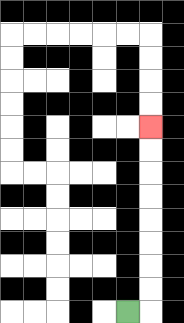{'start': '[5, 13]', 'end': '[6, 5]', 'path_directions': 'R,U,U,U,U,U,U,U,U', 'path_coordinates': '[[5, 13], [6, 13], [6, 12], [6, 11], [6, 10], [6, 9], [6, 8], [6, 7], [6, 6], [6, 5]]'}